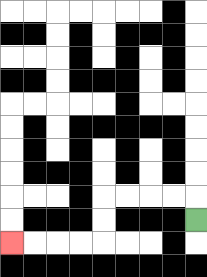{'start': '[8, 9]', 'end': '[0, 10]', 'path_directions': 'U,L,L,L,L,D,D,L,L,L,L', 'path_coordinates': '[[8, 9], [8, 8], [7, 8], [6, 8], [5, 8], [4, 8], [4, 9], [4, 10], [3, 10], [2, 10], [1, 10], [0, 10]]'}